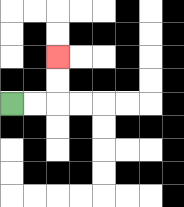{'start': '[0, 4]', 'end': '[2, 2]', 'path_directions': 'R,R,U,U', 'path_coordinates': '[[0, 4], [1, 4], [2, 4], [2, 3], [2, 2]]'}